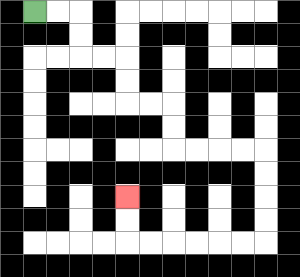{'start': '[1, 0]', 'end': '[5, 8]', 'path_directions': 'R,R,D,D,R,R,D,D,R,R,D,D,R,R,R,R,D,D,D,D,L,L,L,L,L,L,U,U', 'path_coordinates': '[[1, 0], [2, 0], [3, 0], [3, 1], [3, 2], [4, 2], [5, 2], [5, 3], [5, 4], [6, 4], [7, 4], [7, 5], [7, 6], [8, 6], [9, 6], [10, 6], [11, 6], [11, 7], [11, 8], [11, 9], [11, 10], [10, 10], [9, 10], [8, 10], [7, 10], [6, 10], [5, 10], [5, 9], [5, 8]]'}